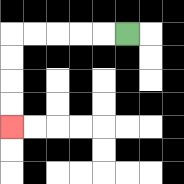{'start': '[5, 1]', 'end': '[0, 5]', 'path_directions': 'L,L,L,L,L,D,D,D,D', 'path_coordinates': '[[5, 1], [4, 1], [3, 1], [2, 1], [1, 1], [0, 1], [0, 2], [0, 3], [0, 4], [0, 5]]'}